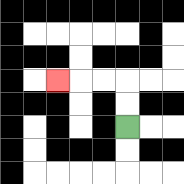{'start': '[5, 5]', 'end': '[2, 3]', 'path_directions': 'U,U,L,L,L', 'path_coordinates': '[[5, 5], [5, 4], [5, 3], [4, 3], [3, 3], [2, 3]]'}